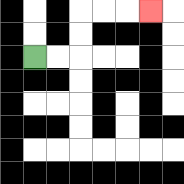{'start': '[1, 2]', 'end': '[6, 0]', 'path_directions': 'R,R,U,U,R,R,R', 'path_coordinates': '[[1, 2], [2, 2], [3, 2], [3, 1], [3, 0], [4, 0], [5, 0], [6, 0]]'}